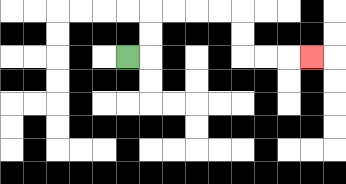{'start': '[5, 2]', 'end': '[13, 2]', 'path_directions': 'R,U,U,R,R,R,R,D,D,R,R,R', 'path_coordinates': '[[5, 2], [6, 2], [6, 1], [6, 0], [7, 0], [8, 0], [9, 0], [10, 0], [10, 1], [10, 2], [11, 2], [12, 2], [13, 2]]'}